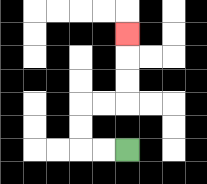{'start': '[5, 6]', 'end': '[5, 1]', 'path_directions': 'L,L,U,U,R,R,U,U,U', 'path_coordinates': '[[5, 6], [4, 6], [3, 6], [3, 5], [3, 4], [4, 4], [5, 4], [5, 3], [5, 2], [5, 1]]'}